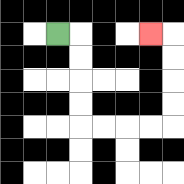{'start': '[2, 1]', 'end': '[6, 1]', 'path_directions': 'R,D,D,D,D,R,R,R,R,U,U,U,U,L', 'path_coordinates': '[[2, 1], [3, 1], [3, 2], [3, 3], [3, 4], [3, 5], [4, 5], [5, 5], [6, 5], [7, 5], [7, 4], [7, 3], [7, 2], [7, 1], [6, 1]]'}